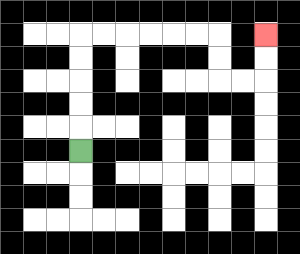{'start': '[3, 6]', 'end': '[11, 1]', 'path_directions': 'U,U,U,U,U,R,R,R,R,R,R,D,D,R,R,U,U', 'path_coordinates': '[[3, 6], [3, 5], [3, 4], [3, 3], [3, 2], [3, 1], [4, 1], [5, 1], [6, 1], [7, 1], [8, 1], [9, 1], [9, 2], [9, 3], [10, 3], [11, 3], [11, 2], [11, 1]]'}